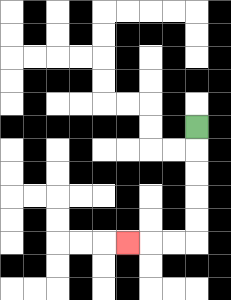{'start': '[8, 5]', 'end': '[5, 10]', 'path_directions': 'D,D,D,D,D,L,L,L', 'path_coordinates': '[[8, 5], [8, 6], [8, 7], [8, 8], [8, 9], [8, 10], [7, 10], [6, 10], [5, 10]]'}